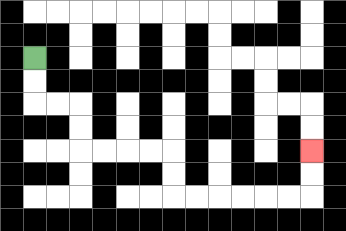{'start': '[1, 2]', 'end': '[13, 6]', 'path_directions': 'D,D,R,R,D,D,R,R,R,R,D,D,R,R,R,R,R,R,U,U', 'path_coordinates': '[[1, 2], [1, 3], [1, 4], [2, 4], [3, 4], [3, 5], [3, 6], [4, 6], [5, 6], [6, 6], [7, 6], [7, 7], [7, 8], [8, 8], [9, 8], [10, 8], [11, 8], [12, 8], [13, 8], [13, 7], [13, 6]]'}